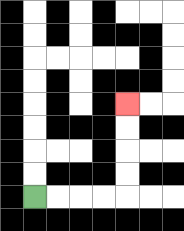{'start': '[1, 8]', 'end': '[5, 4]', 'path_directions': 'R,R,R,R,U,U,U,U', 'path_coordinates': '[[1, 8], [2, 8], [3, 8], [4, 8], [5, 8], [5, 7], [5, 6], [5, 5], [5, 4]]'}